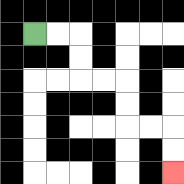{'start': '[1, 1]', 'end': '[7, 7]', 'path_directions': 'R,R,D,D,R,R,D,D,R,R,D,D', 'path_coordinates': '[[1, 1], [2, 1], [3, 1], [3, 2], [3, 3], [4, 3], [5, 3], [5, 4], [5, 5], [6, 5], [7, 5], [7, 6], [7, 7]]'}